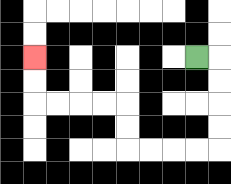{'start': '[8, 2]', 'end': '[1, 2]', 'path_directions': 'R,D,D,D,D,L,L,L,L,U,U,L,L,L,L,U,U', 'path_coordinates': '[[8, 2], [9, 2], [9, 3], [9, 4], [9, 5], [9, 6], [8, 6], [7, 6], [6, 6], [5, 6], [5, 5], [5, 4], [4, 4], [3, 4], [2, 4], [1, 4], [1, 3], [1, 2]]'}